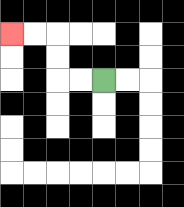{'start': '[4, 3]', 'end': '[0, 1]', 'path_directions': 'L,L,U,U,L,L', 'path_coordinates': '[[4, 3], [3, 3], [2, 3], [2, 2], [2, 1], [1, 1], [0, 1]]'}